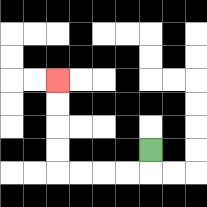{'start': '[6, 6]', 'end': '[2, 3]', 'path_directions': 'D,L,L,L,L,U,U,U,U', 'path_coordinates': '[[6, 6], [6, 7], [5, 7], [4, 7], [3, 7], [2, 7], [2, 6], [2, 5], [2, 4], [2, 3]]'}